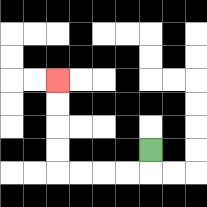{'start': '[6, 6]', 'end': '[2, 3]', 'path_directions': 'D,L,L,L,L,U,U,U,U', 'path_coordinates': '[[6, 6], [6, 7], [5, 7], [4, 7], [3, 7], [2, 7], [2, 6], [2, 5], [2, 4], [2, 3]]'}